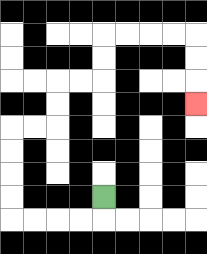{'start': '[4, 8]', 'end': '[8, 4]', 'path_directions': 'D,L,L,L,L,U,U,U,U,R,R,U,U,R,R,U,U,R,R,R,R,D,D,D', 'path_coordinates': '[[4, 8], [4, 9], [3, 9], [2, 9], [1, 9], [0, 9], [0, 8], [0, 7], [0, 6], [0, 5], [1, 5], [2, 5], [2, 4], [2, 3], [3, 3], [4, 3], [4, 2], [4, 1], [5, 1], [6, 1], [7, 1], [8, 1], [8, 2], [8, 3], [8, 4]]'}